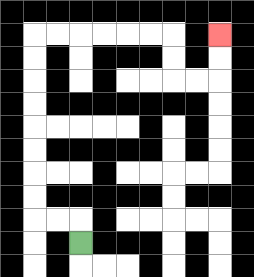{'start': '[3, 10]', 'end': '[9, 1]', 'path_directions': 'U,L,L,U,U,U,U,U,U,U,U,R,R,R,R,R,R,D,D,R,R,U,U', 'path_coordinates': '[[3, 10], [3, 9], [2, 9], [1, 9], [1, 8], [1, 7], [1, 6], [1, 5], [1, 4], [1, 3], [1, 2], [1, 1], [2, 1], [3, 1], [4, 1], [5, 1], [6, 1], [7, 1], [7, 2], [7, 3], [8, 3], [9, 3], [9, 2], [9, 1]]'}